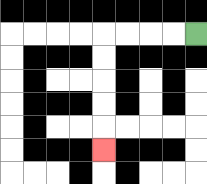{'start': '[8, 1]', 'end': '[4, 6]', 'path_directions': 'L,L,L,L,D,D,D,D,D', 'path_coordinates': '[[8, 1], [7, 1], [6, 1], [5, 1], [4, 1], [4, 2], [4, 3], [4, 4], [4, 5], [4, 6]]'}